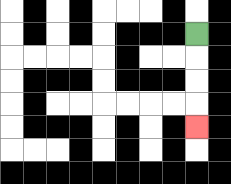{'start': '[8, 1]', 'end': '[8, 5]', 'path_directions': 'D,D,D,D', 'path_coordinates': '[[8, 1], [8, 2], [8, 3], [8, 4], [8, 5]]'}